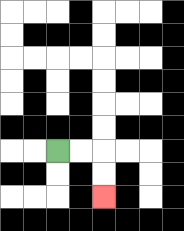{'start': '[2, 6]', 'end': '[4, 8]', 'path_directions': 'R,R,D,D', 'path_coordinates': '[[2, 6], [3, 6], [4, 6], [4, 7], [4, 8]]'}